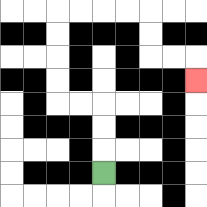{'start': '[4, 7]', 'end': '[8, 3]', 'path_directions': 'U,U,U,L,L,U,U,U,U,R,R,R,R,D,D,R,R,D', 'path_coordinates': '[[4, 7], [4, 6], [4, 5], [4, 4], [3, 4], [2, 4], [2, 3], [2, 2], [2, 1], [2, 0], [3, 0], [4, 0], [5, 0], [6, 0], [6, 1], [6, 2], [7, 2], [8, 2], [8, 3]]'}